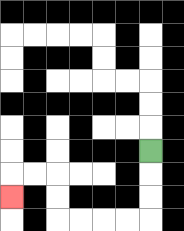{'start': '[6, 6]', 'end': '[0, 8]', 'path_directions': 'D,D,D,L,L,L,L,U,U,L,L,D', 'path_coordinates': '[[6, 6], [6, 7], [6, 8], [6, 9], [5, 9], [4, 9], [3, 9], [2, 9], [2, 8], [2, 7], [1, 7], [0, 7], [0, 8]]'}